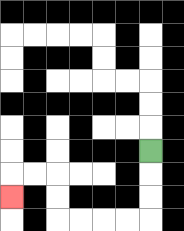{'start': '[6, 6]', 'end': '[0, 8]', 'path_directions': 'D,D,D,L,L,L,L,U,U,L,L,D', 'path_coordinates': '[[6, 6], [6, 7], [6, 8], [6, 9], [5, 9], [4, 9], [3, 9], [2, 9], [2, 8], [2, 7], [1, 7], [0, 7], [0, 8]]'}